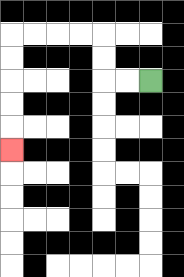{'start': '[6, 3]', 'end': '[0, 6]', 'path_directions': 'L,L,U,U,L,L,L,L,D,D,D,D,D', 'path_coordinates': '[[6, 3], [5, 3], [4, 3], [4, 2], [4, 1], [3, 1], [2, 1], [1, 1], [0, 1], [0, 2], [0, 3], [0, 4], [0, 5], [0, 6]]'}